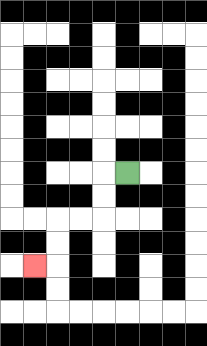{'start': '[5, 7]', 'end': '[1, 11]', 'path_directions': 'L,D,D,L,L,D,D,L', 'path_coordinates': '[[5, 7], [4, 7], [4, 8], [4, 9], [3, 9], [2, 9], [2, 10], [2, 11], [1, 11]]'}